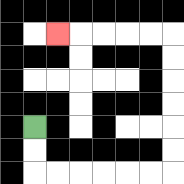{'start': '[1, 5]', 'end': '[2, 1]', 'path_directions': 'D,D,R,R,R,R,R,R,U,U,U,U,U,U,L,L,L,L,L', 'path_coordinates': '[[1, 5], [1, 6], [1, 7], [2, 7], [3, 7], [4, 7], [5, 7], [6, 7], [7, 7], [7, 6], [7, 5], [7, 4], [7, 3], [7, 2], [7, 1], [6, 1], [5, 1], [4, 1], [3, 1], [2, 1]]'}